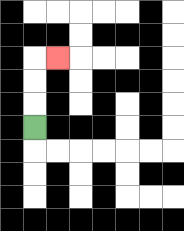{'start': '[1, 5]', 'end': '[2, 2]', 'path_directions': 'U,U,U,R', 'path_coordinates': '[[1, 5], [1, 4], [1, 3], [1, 2], [2, 2]]'}